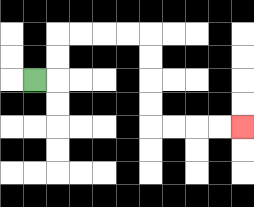{'start': '[1, 3]', 'end': '[10, 5]', 'path_directions': 'R,U,U,R,R,R,R,D,D,D,D,R,R,R,R', 'path_coordinates': '[[1, 3], [2, 3], [2, 2], [2, 1], [3, 1], [4, 1], [5, 1], [6, 1], [6, 2], [6, 3], [6, 4], [6, 5], [7, 5], [8, 5], [9, 5], [10, 5]]'}